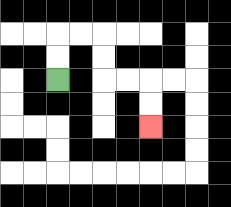{'start': '[2, 3]', 'end': '[6, 5]', 'path_directions': 'U,U,R,R,D,D,R,R,D,D', 'path_coordinates': '[[2, 3], [2, 2], [2, 1], [3, 1], [4, 1], [4, 2], [4, 3], [5, 3], [6, 3], [6, 4], [6, 5]]'}